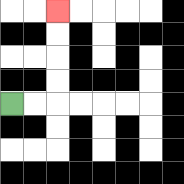{'start': '[0, 4]', 'end': '[2, 0]', 'path_directions': 'R,R,U,U,U,U', 'path_coordinates': '[[0, 4], [1, 4], [2, 4], [2, 3], [2, 2], [2, 1], [2, 0]]'}